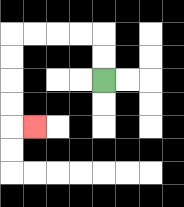{'start': '[4, 3]', 'end': '[1, 5]', 'path_directions': 'U,U,L,L,L,L,D,D,D,D,R', 'path_coordinates': '[[4, 3], [4, 2], [4, 1], [3, 1], [2, 1], [1, 1], [0, 1], [0, 2], [0, 3], [0, 4], [0, 5], [1, 5]]'}